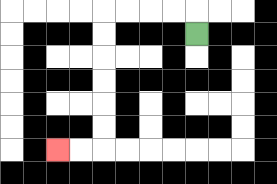{'start': '[8, 1]', 'end': '[2, 6]', 'path_directions': 'U,L,L,L,L,D,D,D,D,D,D,L,L', 'path_coordinates': '[[8, 1], [8, 0], [7, 0], [6, 0], [5, 0], [4, 0], [4, 1], [4, 2], [4, 3], [4, 4], [4, 5], [4, 6], [3, 6], [2, 6]]'}